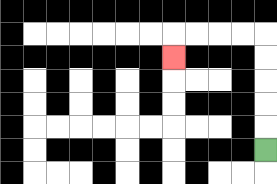{'start': '[11, 6]', 'end': '[7, 2]', 'path_directions': 'U,U,U,U,U,L,L,L,L,D', 'path_coordinates': '[[11, 6], [11, 5], [11, 4], [11, 3], [11, 2], [11, 1], [10, 1], [9, 1], [8, 1], [7, 1], [7, 2]]'}